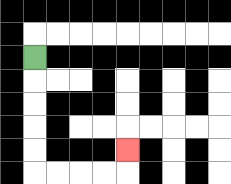{'start': '[1, 2]', 'end': '[5, 6]', 'path_directions': 'D,D,D,D,D,R,R,R,R,U', 'path_coordinates': '[[1, 2], [1, 3], [1, 4], [1, 5], [1, 6], [1, 7], [2, 7], [3, 7], [4, 7], [5, 7], [5, 6]]'}